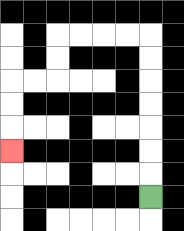{'start': '[6, 8]', 'end': '[0, 6]', 'path_directions': 'U,U,U,U,U,U,U,L,L,L,L,D,D,L,L,D,D,D', 'path_coordinates': '[[6, 8], [6, 7], [6, 6], [6, 5], [6, 4], [6, 3], [6, 2], [6, 1], [5, 1], [4, 1], [3, 1], [2, 1], [2, 2], [2, 3], [1, 3], [0, 3], [0, 4], [0, 5], [0, 6]]'}